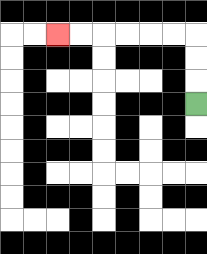{'start': '[8, 4]', 'end': '[2, 1]', 'path_directions': 'U,U,U,L,L,L,L,L,L', 'path_coordinates': '[[8, 4], [8, 3], [8, 2], [8, 1], [7, 1], [6, 1], [5, 1], [4, 1], [3, 1], [2, 1]]'}